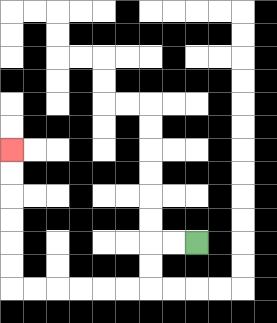{'start': '[8, 10]', 'end': '[0, 6]', 'path_directions': 'L,L,D,D,L,L,L,L,L,L,U,U,U,U,U,U', 'path_coordinates': '[[8, 10], [7, 10], [6, 10], [6, 11], [6, 12], [5, 12], [4, 12], [3, 12], [2, 12], [1, 12], [0, 12], [0, 11], [0, 10], [0, 9], [0, 8], [0, 7], [0, 6]]'}